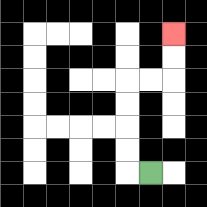{'start': '[6, 7]', 'end': '[7, 1]', 'path_directions': 'L,U,U,U,U,R,R,U,U', 'path_coordinates': '[[6, 7], [5, 7], [5, 6], [5, 5], [5, 4], [5, 3], [6, 3], [7, 3], [7, 2], [7, 1]]'}